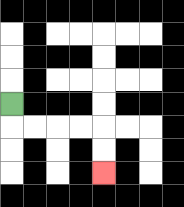{'start': '[0, 4]', 'end': '[4, 7]', 'path_directions': 'D,R,R,R,R,D,D', 'path_coordinates': '[[0, 4], [0, 5], [1, 5], [2, 5], [3, 5], [4, 5], [4, 6], [4, 7]]'}